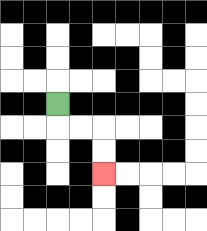{'start': '[2, 4]', 'end': '[4, 7]', 'path_directions': 'D,R,R,D,D', 'path_coordinates': '[[2, 4], [2, 5], [3, 5], [4, 5], [4, 6], [4, 7]]'}